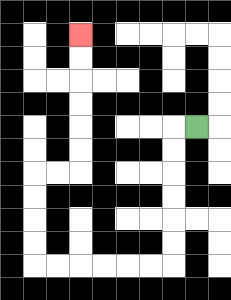{'start': '[8, 5]', 'end': '[3, 1]', 'path_directions': 'L,D,D,D,D,D,D,L,L,L,L,L,L,U,U,U,U,R,R,U,U,U,U,U,U', 'path_coordinates': '[[8, 5], [7, 5], [7, 6], [7, 7], [7, 8], [7, 9], [7, 10], [7, 11], [6, 11], [5, 11], [4, 11], [3, 11], [2, 11], [1, 11], [1, 10], [1, 9], [1, 8], [1, 7], [2, 7], [3, 7], [3, 6], [3, 5], [3, 4], [3, 3], [3, 2], [3, 1]]'}